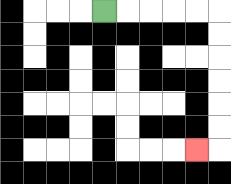{'start': '[4, 0]', 'end': '[8, 6]', 'path_directions': 'R,R,R,R,R,D,D,D,D,D,D,L', 'path_coordinates': '[[4, 0], [5, 0], [6, 0], [7, 0], [8, 0], [9, 0], [9, 1], [9, 2], [9, 3], [9, 4], [9, 5], [9, 6], [8, 6]]'}